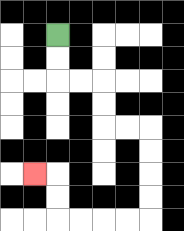{'start': '[2, 1]', 'end': '[1, 7]', 'path_directions': 'D,D,R,R,D,D,R,R,D,D,D,D,L,L,L,L,U,U,L', 'path_coordinates': '[[2, 1], [2, 2], [2, 3], [3, 3], [4, 3], [4, 4], [4, 5], [5, 5], [6, 5], [6, 6], [6, 7], [6, 8], [6, 9], [5, 9], [4, 9], [3, 9], [2, 9], [2, 8], [2, 7], [1, 7]]'}